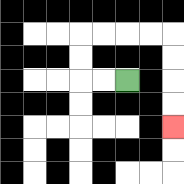{'start': '[5, 3]', 'end': '[7, 5]', 'path_directions': 'L,L,U,U,R,R,R,R,D,D,D,D', 'path_coordinates': '[[5, 3], [4, 3], [3, 3], [3, 2], [3, 1], [4, 1], [5, 1], [6, 1], [7, 1], [7, 2], [7, 3], [7, 4], [7, 5]]'}